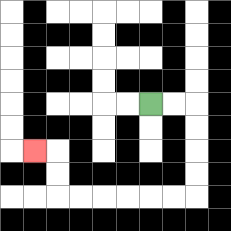{'start': '[6, 4]', 'end': '[1, 6]', 'path_directions': 'R,R,D,D,D,D,L,L,L,L,L,L,U,U,L', 'path_coordinates': '[[6, 4], [7, 4], [8, 4], [8, 5], [8, 6], [8, 7], [8, 8], [7, 8], [6, 8], [5, 8], [4, 8], [3, 8], [2, 8], [2, 7], [2, 6], [1, 6]]'}